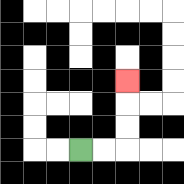{'start': '[3, 6]', 'end': '[5, 3]', 'path_directions': 'R,R,U,U,U', 'path_coordinates': '[[3, 6], [4, 6], [5, 6], [5, 5], [5, 4], [5, 3]]'}